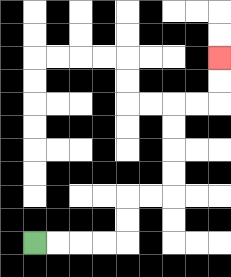{'start': '[1, 10]', 'end': '[9, 2]', 'path_directions': 'R,R,R,R,U,U,R,R,U,U,U,U,R,R,U,U', 'path_coordinates': '[[1, 10], [2, 10], [3, 10], [4, 10], [5, 10], [5, 9], [5, 8], [6, 8], [7, 8], [7, 7], [7, 6], [7, 5], [7, 4], [8, 4], [9, 4], [9, 3], [9, 2]]'}